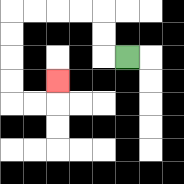{'start': '[5, 2]', 'end': '[2, 3]', 'path_directions': 'L,U,U,L,L,L,L,D,D,D,D,R,R,U', 'path_coordinates': '[[5, 2], [4, 2], [4, 1], [4, 0], [3, 0], [2, 0], [1, 0], [0, 0], [0, 1], [0, 2], [0, 3], [0, 4], [1, 4], [2, 4], [2, 3]]'}